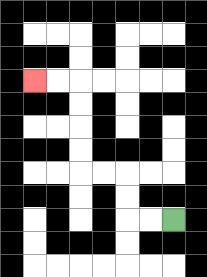{'start': '[7, 9]', 'end': '[1, 3]', 'path_directions': 'L,L,U,U,L,L,U,U,U,U,L,L', 'path_coordinates': '[[7, 9], [6, 9], [5, 9], [5, 8], [5, 7], [4, 7], [3, 7], [3, 6], [3, 5], [3, 4], [3, 3], [2, 3], [1, 3]]'}